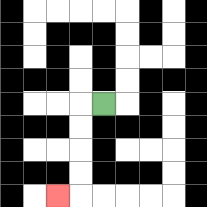{'start': '[4, 4]', 'end': '[2, 8]', 'path_directions': 'L,D,D,D,D,L', 'path_coordinates': '[[4, 4], [3, 4], [3, 5], [3, 6], [3, 7], [3, 8], [2, 8]]'}